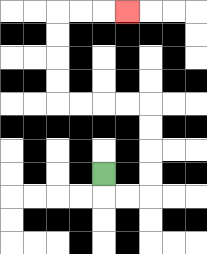{'start': '[4, 7]', 'end': '[5, 0]', 'path_directions': 'D,R,R,U,U,U,U,L,L,L,L,U,U,U,U,R,R,R', 'path_coordinates': '[[4, 7], [4, 8], [5, 8], [6, 8], [6, 7], [6, 6], [6, 5], [6, 4], [5, 4], [4, 4], [3, 4], [2, 4], [2, 3], [2, 2], [2, 1], [2, 0], [3, 0], [4, 0], [5, 0]]'}